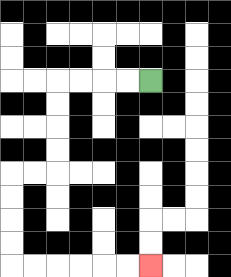{'start': '[6, 3]', 'end': '[6, 11]', 'path_directions': 'L,L,L,L,D,D,D,D,L,L,D,D,D,D,R,R,R,R,R,R', 'path_coordinates': '[[6, 3], [5, 3], [4, 3], [3, 3], [2, 3], [2, 4], [2, 5], [2, 6], [2, 7], [1, 7], [0, 7], [0, 8], [0, 9], [0, 10], [0, 11], [1, 11], [2, 11], [3, 11], [4, 11], [5, 11], [6, 11]]'}